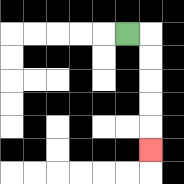{'start': '[5, 1]', 'end': '[6, 6]', 'path_directions': 'R,D,D,D,D,D', 'path_coordinates': '[[5, 1], [6, 1], [6, 2], [6, 3], [6, 4], [6, 5], [6, 6]]'}